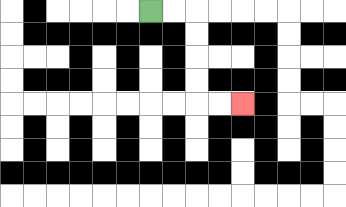{'start': '[6, 0]', 'end': '[10, 4]', 'path_directions': 'R,R,D,D,D,D,R,R', 'path_coordinates': '[[6, 0], [7, 0], [8, 0], [8, 1], [8, 2], [8, 3], [8, 4], [9, 4], [10, 4]]'}